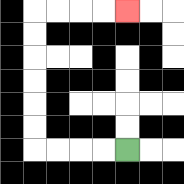{'start': '[5, 6]', 'end': '[5, 0]', 'path_directions': 'L,L,L,L,U,U,U,U,U,U,R,R,R,R', 'path_coordinates': '[[5, 6], [4, 6], [3, 6], [2, 6], [1, 6], [1, 5], [1, 4], [1, 3], [1, 2], [1, 1], [1, 0], [2, 0], [3, 0], [4, 0], [5, 0]]'}